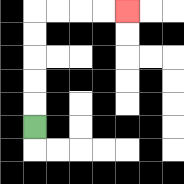{'start': '[1, 5]', 'end': '[5, 0]', 'path_directions': 'U,U,U,U,U,R,R,R,R', 'path_coordinates': '[[1, 5], [1, 4], [1, 3], [1, 2], [1, 1], [1, 0], [2, 0], [3, 0], [4, 0], [5, 0]]'}